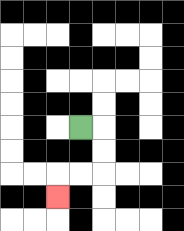{'start': '[3, 5]', 'end': '[2, 8]', 'path_directions': 'R,D,D,L,L,D', 'path_coordinates': '[[3, 5], [4, 5], [4, 6], [4, 7], [3, 7], [2, 7], [2, 8]]'}